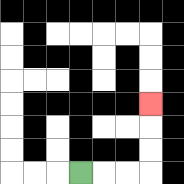{'start': '[3, 7]', 'end': '[6, 4]', 'path_directions': 'R,R,R,U,U,U', 'path_coordinates': '[[3, 7], [4, 7], [5, 7], [6, 7], [6, 6], [6, 5], [6, 4]]'}